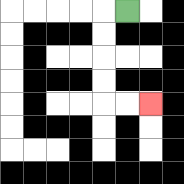{'start': '[5, 0]', 'end': '[6, 4]', 'path_directions': 'L,D,D,D,D,R,R', 'path_coordinates': '[[5, 0], [4, 0], [4, 1], [4, 2], [4, 3], [4, 4], [5, 4], [6, 4]]'}